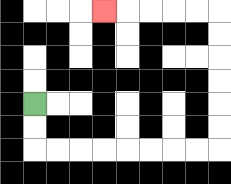{'start': '[1, 4]', 'end': '[4, 0]', 'path_directions': 'D,D,R,R,R,R,R,R,R,R,U,U,U,U,U,U,L,L,L,L,L', 'path_coordinates': '[[1, 4], [1, 5], [1, 6], [2, 6], [3, 6], [4, 6], [5, 6], [6, 6], [7, 6], [8, 6], [9, 6], [9, 5], [9, 4], [9, 3], [9, 2], [9, 1], [9, 0], [8, 0], [7, 0], [6, 0], [5, 0], [4, 0]]'}